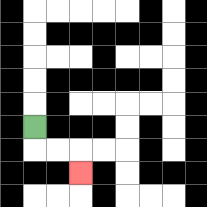{'start': '[1, 5]', 'end': '[3, 7]', 'path_directions': 'D,R,R,D', 'path_coordinates': '[[1, 5], [1, 6], [2, 6], [3, 6], [3, 7]]'}